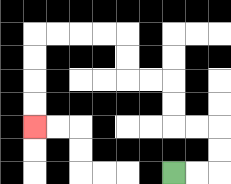{'start': '[7, 7]', 'end': '[1, 5]', 'path_directions': 'R,R,U,U,L,L,U,U,L,L,U,U,L,L,L,L,D,D,D,D', 'path_coordinates': '[[7, 7], [8, 7], [9, 7], [9, 6], [9, 5], [8, 5], [7, 5], [7, 4], [7, 3], [6, 3], [5, 3], [5, 2], [5, 1], [4, 1], [3, 1], [2, 1], [1, 1], [1, 2], [1, 3], [1, 4], [1, 5]]'}